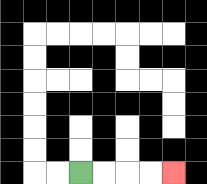{'start': '[3, 7]', 'end': '[7, 7]', 'path_directions': 'R,R,R,R', 'path_coordinates': '[[3, 7], [4, 7], [5, 7], [6, 7], [7, 7]]'}